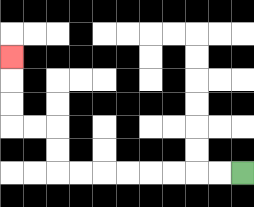{'start': '[10, 7]', 'end': '[0, 2]', 'path_directions': 'L,L,L,L,L,L,L,L,U,U,L,L,U,U,U', 'path_coordinates': '[[10, 7], [9, 7], [8, 7], [7, 7], [6, 7], [5, 7], [4, 7], [3, 7], [2, 7], [2, 6], [2, 5], [1, 5], [0, 5], [0, 4], [0, 3], [0, 2]]'}